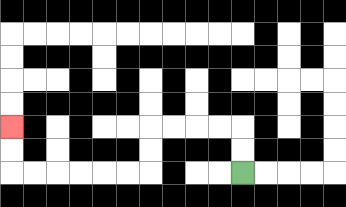{'start': '[10, 7]', 'end': '[0, 5]', 'path_directions': 'U,U,L,L,L,L,D,D,L,L,L,L,L,L,U,U', 'path_coordinates': '[[10, 7], [10, 6], [10, 5], [9, 5], [8, 5], [7, 5], [6, 5], [6, 6], [6, 7], [5, 7], [4, 7], [3, 7], [2, 7], [1, 7], [0, 7], [0, 6], [0, 5]]'}